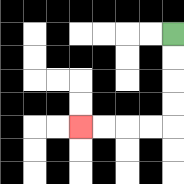{'start': '[7, 1]', 'end': '[3, 5]', 'path_directions': 'D,D,D,D,L,L,L,L', 'path_coordinates': '[[7, 1], [7, 2], [7, 3], [7, 4], [7, 5], [6, 5], [5, 5], [4, 5], [3, 5]]'}